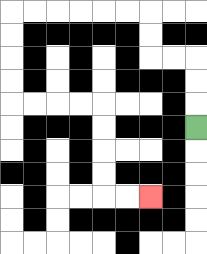{'start': '[8, 5]', 'end': '[6, 8]', 'path_directions': 'U,U,U,L,L,U,U,L,L,L,L,L,L,D,D,D,D,R,R,R,R,D,D,D,D,R,R', 'path_coordinates': '[[8, 5], [8, 4], [8, 3], [8, 2], [7, 2], [6, 2], [6, 1], [6, 0], [5, 0], [4, 0], [3, 0], [2, 0], [1, 0], [0, 0], [0, 1], [0, 2], [0, 3], [0, 4], [1, 4], [2, 4], [3, 4], [4, 4], [4, 5], [4, 6], [4, 7], [4, 8], [5, 8], [6, 8]]'}